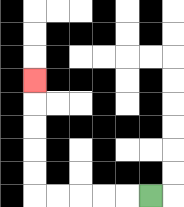{'start': '[6, 8]', 'end': '[1, 3]', 'path_directions': 'L,L,L,L,L,U,U,U,U,U', 'path_coordinates': '[[6, 8], [5, 8], [4, 8], [3, 8], [2, 8], [1, 8], [1, 7], [1, 6], [1, 5], [1, 4], [1, 3]]'}